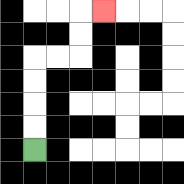{'start': '[1, 6]', 'end': '[4, 0]', 'path_directions': 'U,U,U,U,R,R,U,U,R', 'path_coordinates': '[[1, 6], [1, 5], [1, 4], [1, 3], [1, 2], [2, 2], [3, 2], [3, 1], [3, 0], [4, 0]]'}